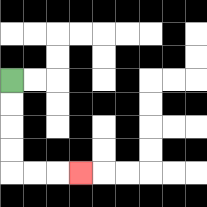{'start': '[0, 3]', 'end': '[3, 7]', 'path_directions': 'D,D,D,D,R,R,R', 'path_coordinates': '[[0, 3], [0, 4], [0, 5], [0, 6], [0, 7], [1, 7], [2, 7], [3, 7]]'}